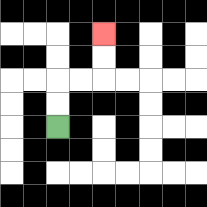{'start': '[2, 5]', 'end': '[4, 1]', 'path_directions': 'U,U,R,R,U,U', 'path_coordinates': '[[2, 5], [2, 4], [2, 3], [3, 3], [4, 3], [4, 2], [4, 1]]'}